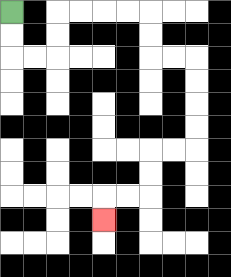{'start': '[0, 0]', 'end': '[4, 9]', 'path_directions': 'D,D,R,R,U,U,R,R,R,R,D,D,R,R,D,D,D,D,L,L,D,D,L,L,D', 'path_coordinates': '[[0, 0], [0, 1], [0, 2], [1, 2], [2, 2], [2, 1], [2, 0], [3, 0], [4, 0], [5, 0], [6, 0], [6, 1], [6, 2], [7, 2], [8, 2], [8, 3], [8, 4], [8, 5], [8, 6], [7, 6], [6, 6], [6, 7], [6, 8], [5, 8], [4, 8], [4, 9]]'}